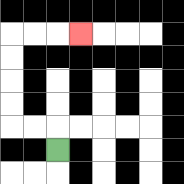{'start': '[2, 6]', 'end': '[3, 1]', 'path_directions': 'U,L,L,U,U,U,U,R,R,R', 'path_coordinates': '[[2, 6], [2, 5], [1, 5], [0, 5], [0, 4], [0, 3], [0, 2], [0, 1], [1, 1], [2, 1], [3, 1]]'}